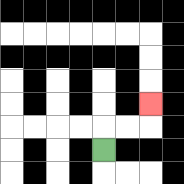{'start': '[4, 6]', 'end': '[6, 4]', 'path_directions': 'U,R,R,U', 'path_coordinates': '[[4, 6], [4, 5], [5, 5], [6, 5], [6, 4]]'}